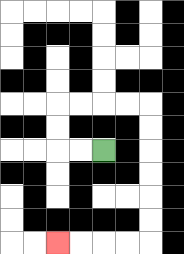{'start': '[4, 6]', 'end': '[2, 10]', 'path_directions': 'L,L,U,U,R,R,R,R,D,D,D,D,D,D,L,L,L,L', 'path_coordinates': '[[4, 6], [3, 6], [2, 6], [2, 5], [2, 4], [3, 4], [4, 4], [5, 4], [6, 4], [6, 5], [6, 6], [6, 7], [6, 8], [6, 9], [6, 10], [5, 10], [4, 10], [3, 10], [2, 10]]'}